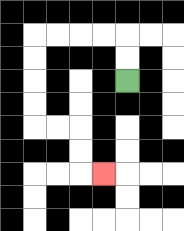{'start': '[5, 3]', 'end': '[4, 7]', 'path_directions': 'U,U,L,L,L,L,D,D,D,D,R,R,D,D,R', 'path_coordinates': '[[5, 3], [5, 2], [5, 1], [4, 1], [3, 1], [2, 1], [1, 1], [1, 2], [1, 3], [1, 4], [1, 5], [2, 5], [3, 5], [3, 6], [3, 7], [4, 7]]'}